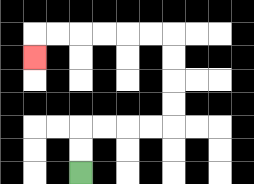{'start': '[3, 7]', 'end': '[1, 2]', 'path_directions': 'U,U,R,R,R,R,U,U,U,U,L,L,L,L,L,L,D', 'path_coordinates': '[[3, 7], [3, 6], [3, 5], [4, 5], [5, 5], [6, 5], [7, 5], [7, 4], [7, 3], [7, 2], [7, 1], [6, 1], [5, 1], [4, 1], [3, 1], [2, 1], [1, 1], [1, 2]]'}